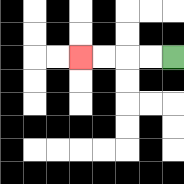{'start': '[7, 2]', 'end': '[3, 2]', 'path_directions': 'L,L,L,L', 'path_coordinates': '[[7, 2], [6, 2], [5, 2], [4, 2], [3, 2]]'}